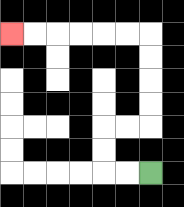{'start': '[6, 7]', 'end': '[0, 1]', 'path_directions': 'L,L,U,U,R,R,U,U,U,U,L,L,L,L,L,L', 'path_coordinates': '[[6, 7], [5, 7], [4, 7], [4, 6], [4, 5], [5, 5], [6, 5], [6, 4], [6, 3], [6, 2], [6, 1], [5, 1], [4, 1], [3, 1], [2, 1], [1, 1], [0, 1]]'}